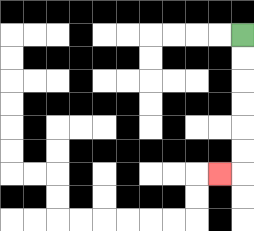{'start': '[10, 1]', 'end': '[9, 7]', 'path_directions': 'D,D,D,D,D,D,L', 'path_coordinates': '[[10, 1], [10, 2], [10, 3], [10, 4], [10, 5], [10, 6], [10, 7], [9, 7]]'}